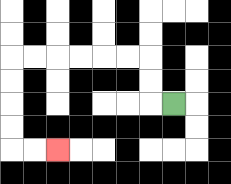{'start': '[7, 4]', 'end': '[2, 6]', 'path_directions': 'L,U,U,L,L,L,L,L,L,D,D,D,D,R,R', 'path_coordinates': '[[7, 4], [6, 4], [6, 3], [6, 2], [5, 2], [4, 2], [3, 2], [2, 2], [1, 2], [0, 2], [0, 3], [0, 4], [0, 5], [0, 6], [1, 6], [2, 6]]'}